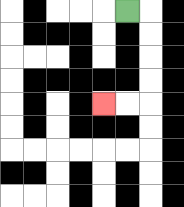{'start': '[5, 0]', 'end': '[4, 4]', 'path_directions': 'R,D,D,D,D,L,L', 'path_coordinates': '[[5, 0], [6, 0], [6, 1], [6, 2], [6, 3], [6, 4], [5, 4], [4, 4]]'}